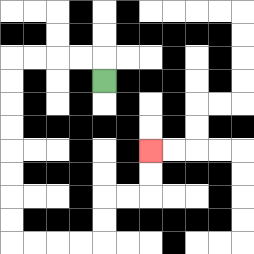{'start': '[4, 3]', 'end': '[6, 6]', 'path_directions': 'U,L,L,L,L,D,D,D,D,D,D,D,D,R,R,R,R,U,U,R,R,U,U', 'path_coordinates': '[[4, 3], [4, 2], [3, 2], [2, 2], [1, 2], [0, 2], [0, 3], [0, 4], [0, 5], [0, 6], [0, 7], [0, 8], [0, 9], [0, 10], [1, 10], [2, 10], [3, 10], [4, 10], [4, 9], [4, 8], [5, 8], [6, 8], [6, 7], [6, 6]]'}